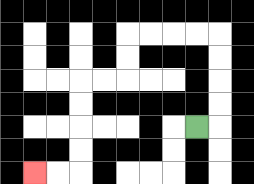{'start': '[8, 5]', 'end': '[1, 7]', 'path_directions': 'R,U,U,U,U,L,L,L,L,D,D,L,L,D,D,D,D,L,L', 'path_coordinates': '[[8, 5], [9, 5], [9, 4], [9, 3], [9, 2], [9, 1], [8, 1], [7, 1], [6, 1], [5, 1], [5, 2], [5, 3], [4, 3], [3, 3], [3, 4], [3, 5], [3, 6], [3, 7], [2, 7], [1, 7]]'}